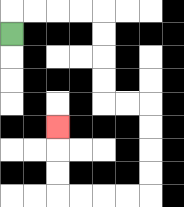{'start': '[0, 1]', 'end': '[2, 5]', 'path_directions': 'U,R,R,R,R,D,D,D,D,R,R,D,D,D,D,L,L,L,L,U,U,U', 'path_coordinates': '[[0, 1], [0, 0], [1, 0], [2, 0], [3, 0], [4, 0], [4, 1], [4, 2], [4, 3], [4, 4], [5, 4], [6, 4], [6, 5], [6, 6], [6, 7], [6, 8], [5, 8], [4, 8], [3, 8], [2, 8], [2, 7], [2, 6], [2, 5]]'}